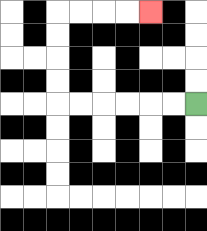{'start': '[8, 4]', 'end': '[6, 0]', 'path_directions': 'L,L,L,L,L,L,U,U,U,U,R,R,R,R', 'path_coordinates': '[[8, 4], [7, 4], [6, 4], [5, 4], [4, 4], [3, 4], [2, 4], [2, 3], [2, 2], [2, 1], [2, 0], [3, 0], [4, 0], [5, 0], [6, 0]]'}